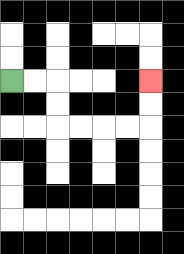{'start': '[0, 3]', 'end': '[6, 3]', 'path_directions': 'R,R,D,D,R,R,R,R,U,U', 'path_coordinates': '[[0, 3], [1, 3], [2, 3], [2, 4], [2, 5], [3, 5], [4, 5], [5, 5], [6, 5], [6, 4], [6, 3]]'}